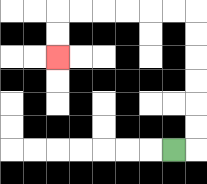{'start': '[7, 6]', 'end': '[2, 2]', 'path_directions': 'R,U,U,U,U,U,U,L,L,L,L,L,L,D,D', 'path_coordinates': '[[7, 6], [8, 6], [8, 5], [8, 4], [8, 3], [8, 2], [8, 1], [8, 0], [7, 0], [6, 0], [5, 0], [4, 0], [3, 0], [2, 0], [2, 1], [2, 2]]'}